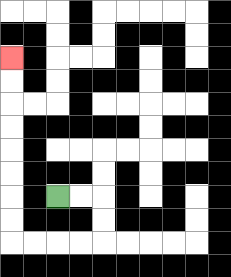{'start': '[2, 8]', 'end': '[0, 2]', 'path_directions': 'R,R,D,D,L,L,L,L,U,U,U,U,U,U,U,U', 'path_coordinates': '[[2, 8], [3, 8], [4, 8], [4, 9], [4, 10], [3, 10], [2, 10], [1, 10], [0, 10], [0, 9], [0, 8], [0, 7], [0, 6], [0, 5], [0, 4], [0, 3], [0, 2]]'}